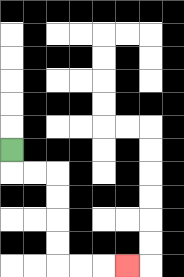{'start': '[0, 6]', 'end': '[5, 11]', 'path_directions': 'D,R,R,D,D,D,D,R,R,R', 'path_coordinates': '[[0, 6], [0, 7], [1, 7], [2, 7], [2, 8], [2, 9], [2, 10], [2, 11], [3, 11], [4, 11], [5, 11]]'}